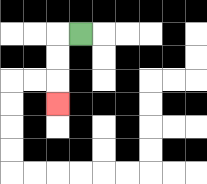{'start': '[3, 1]', 'end': '[2, 4]', 'path_directions': 'L,D,D,D', 'path_coordinates': '[[3, 1], [2, 1], [2, 2], [2, 3], [2, 4]]'}